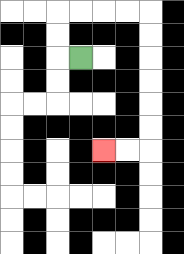{'start': '[3, 2]', 'end': '[4, 6]', 'path_directions': 'L,U,U,R,R,R,R,D,D,D,D,D,D,L,L', 'path_coordinates': '[[3, 2], [2, 2], [2, 1], [2, 0], [3, 0], [4, 0], [5, 0], [6, 0], [6, 1], [6, 2], [6, 3], [6, 4], [6, 5], [6, 6], [5, 6], [4, 6]]'}